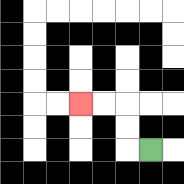{'start': '[6, 6]', 'end': '[3, 4]', 'path_directions': 'L,U,U,L,L', 'path_coordinates': '[[6, 6], [5, 6], [5, 5], [5, 4], [4, 4], [3, 4]]'}